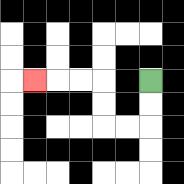{'start': '[6, 3]', 'end': '[1, 3]', 'path_directions': 'D,D,L,L,U,U,L,L,L', 'path_coordinates': '[[6, 3], [6, 4], [6, 5], [5, 5], [4, 5], [4, 4], [4, 3], [3, 3], [2, 3], [1, 3]]'}